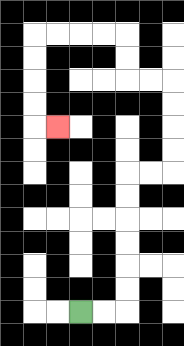{'start': '[3, 13]', 'end': '[2, 5]', 'path_directions': 'R,R,U,U,U,U,U,U,R,R,U,U,U,U,L,L,U,U,L,L,L,L,D,D,D,D,R', 'path_coordinates': '[[3, 13], [4, 13], [5, 13], [5, 12], [5, 11], [5, 10], [5, 9], [5, 8], [5, 7], [6, 7], [7, 7], [7, 6], [7, 5], [7, 4], [7, 3], [6, 3], [5, 3], [5, 2], [5, 1], [4, 1], [3, 1], [2, 1], [1, 1], [1, 2], [1, 3], [1, 4], [1, 5], [2, 5]]'}